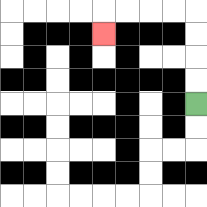{'start': '[8, 4]', 'end': '[4, 1]', 'path_directions': 'U,U,U,U,L,L,L,L,D', 'path_coordinates': '[[8, 4], [8, 3], [8, 2], [8, 1], [8, 0], [7, 0], [6, 0], [5, 0], [4, 0], [4, 1]]'}